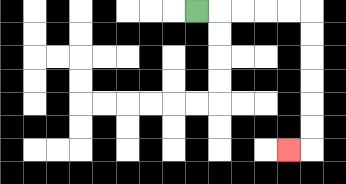{'start': '[8, 0]', 'end': '[12, 6]', 'path_directions': 'R,R,R,R,R,D,D,D,D,D,D,L', 'path_coordinates': '[[8, 0], [9, 0], [10, 0], [11, 0], [12, 0], [13, 0], [13, 1], [13, 2], [13, 3], [13, 4], [13, 5], [13, 6], [12, 6]]'}